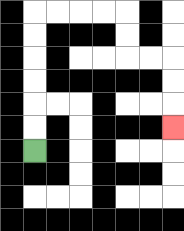{'start': '[1, 6]', 'end': '[7, 5]', 'path_directions': 'U,U,U,U,U,U,R,R,R,R,D,D,R,R,D,D,D', 'path_coordinates': '[[1, 6], [1, 5], [1, 4], [1, 3], [1, 2], [1, 1], [1, 0], [2, 0], [3, 0], [4, 0], [5, 0], [5, 1], [5, 2], [6, 2], [7, 2], [7, 3], [7, 4], [7, 5]]'}